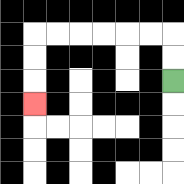{'start': '[7, 3]', 'end': '[1, 4]', 'path_directions': 'U,U,L,L,L,L,L,L,D,D,D', 'path_coordinates': '[[7, 3], [7, 2], [7, 1], [6, 1], [5, 1], [4, 1], [3, 1], [2, 1], [1, 1], [1, 2], [1, 3], [1, 4]]'}